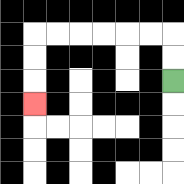{'start': '[7, 3]', 'end': '[1, 4]', 'path_directions': 'U,U,L,L,L,L,L,L,D,D,D', 'path_coordinates': '[[7, 3], [7, 2], [7, 1], [6, 1], [5, 1], [4, 1], [3, 1], [2, 1], [1, 1], [1, 2], [1, 3], [1, 4]]'}